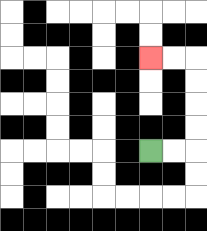{'start': '[6, 6]', 'end': '[6, 2]', 'path_directions': 'R,R,U,U,U,U,L,L', 'path_coordinates': '[[6, 6], [7, 6], [8, 6], [8, 5], [8, 4], [8, 3], [8, 2], [7, 2], [6, 2]]'}